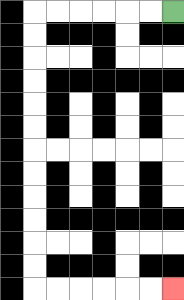{'start': '[7, 0]', 'end': '[7, 12]', 'path_directions': 'L,L,L,L,L,L,D,D,D,D,D,D,D,D,D,D,D,D,R,R,R,R,R,R', 'path_coordinates': '[[7, 0], [6, 0], [5, 0], [4, 0], [3, 0], [2, 0], [1, 0], [1, 1], [1, 2], [1, 3], [1, 4], [1, 5], [1, 6], [1, 7], [1, 8], [1, 9], [1, 10], [1, 11], [1, 12], [2, 12], [3, 12], [4, 12], [5, 12], [6, 12], [7, 12]]'}